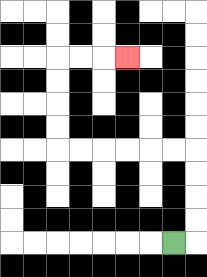{'start': '[7, 10]', 'end': '[5, 2]', 'path_directions': 'R,U,U,U,U,L,L,L,L,L,L,U,U,U,U,R,R,R', 'path_coordinates': '[[7, 10], [8, 10], [8, 9], [8, 8], [8, 7], [8, 6], [7, 6], [6, 6], [5, 6], [4, 6], [3, 6], [2, 6], [2, 5], [2, 4], [2, 3], [2, 2], [3, 2], [4, 2], [5, 2]]'}